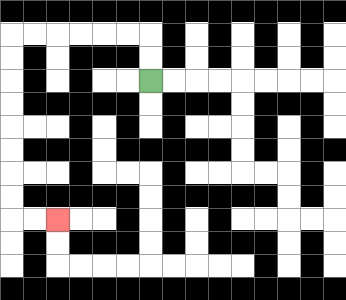{'start': '[6, 3]', 'end': '[2, 9]', 'path_directions': 'U,U,L,L,L,L,L,L,D,D,D,D,D,D,D,D,R,R', 'path_coordinates': '[[6, 3], [6, 2], [6, 1], [5, 1], [4, 1], [3, 1], [2, 1], [1, 1], [0, 1], [0, 2], [0, 3], [0, 4], [0, 5], [0, 6], [0, 7], [0, 8], [0, 9], [1, 9], [2, 9]]'}